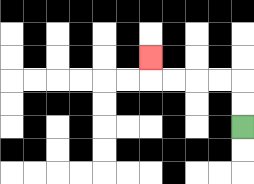{'start': '[10, 5]', 'end': '[6, 2]', 'path_directions': 'U,U,L,L,L,L,U', 'path_coordinates': '[[10, 5], [10, 4], [10, 3], [9, 3], [8, 3], [7, 3], [6, 3], [6, 2]]'}